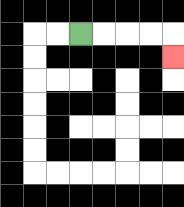{'start': '[3, 1]', 'end': '[7, 2]', 'path_directions': 'R,R,R,R,D', 'path_coordinates': '[[3, 1], [4, 1], [5, 1], [6, 1], [7, 1], [7, 2]]'}